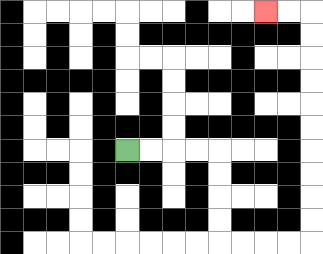{'start': '[5, 6]', 'end': '[11, 0]', 'path_directions': 'R,R,R,R,D,D,D,D,R,R,R,R,U,U,U,U,U,U,U,U,U,U,L,L', 'path_coordinates': '[[5, 6], [6, 6], [7, 6], [8, 6], [9, 6], [9, 7], [9, 8], [9, 9], [9, 10], [10, 10], [11, 10], [12, 10], [13, 10], [13, 9], [13, 8], [13, 7], [13, 6], [13, 5], [13, 4], [13, 3], [13, 2], [13, 1], [13, 0], [12, 0], [11, 0]]'}